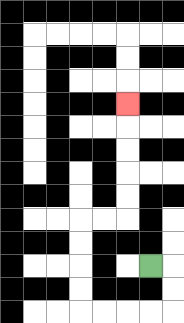{'start': '[6, 11]', 'end': '[5, 4]', 'path_directions': 'R,D,D,L,L,L,L,U,U,U,U,R,R,U,U,U,U,U', 'path_coordinates': '[[6, 11], [7, 11], [7, 12], [7, 13], [6, 13], [5, 13], [4, 13], [3, 13], [3, 12], [3, 11], [3, 10], [3, 9], [4, 9], [5, 9], [5, 8], [5, 7], [5, 6], [5, 5], [5, 4]]'}